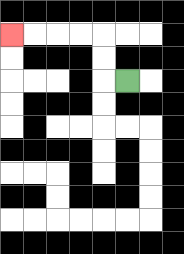{'start': '[5, 3]', 'end': '[0, 1]', 'path_directions': 'L,U,U,L,L,L,L', 'path_coordinates': '[[5, 3], [4, 3], [4, 2], [4, 1], [3, 1], [2, 1], [1, 1], [0, 1]]'}